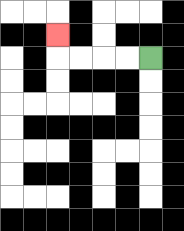{'start': '[6, 2]', 'end': '[2, 1]', 'path_directions': 'L,L,L,L,U', 'path_coordinates': '[[6, 2], [5, 2], [4, 2], [3, 2], [2, 2], [2, 1]]'}